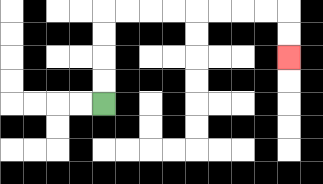{'start': '[4, 4]', 'end': '[12, 2]', 'path_directions': 'U,U,U,U,R,R,R,R,R,R,R,R,D,D', 'path_coordinates': '[[4, 4], [4, 3], [4, 2], [4, 1], [4, 0], [5, 0], [6, 0], [7, 0], [8, 0], [9, 0], [10, 0], [11, 0], [12, 0], [12, 1], [12, 2]]'}